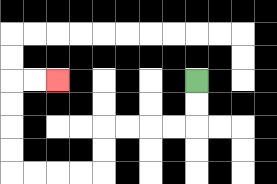{'start': '[8, 3]', 'end': '[2, 3]', 'path_directions': 'D,D,L,L,L,L,D,D,L,L,L,L,U,U,U,U,R,R', 'path_coordinates': '[[8, 3], [8, 4], [8, 5], [7, 5], [6, 5], [5, 5], [4, 5], [4, 6], [4, 7], [3, 7], [2, 7], [1, 7], [0, 7], [0, 6], [0, 5], [0, 4], [0, 3], [1, 3], [2, 3]]'}